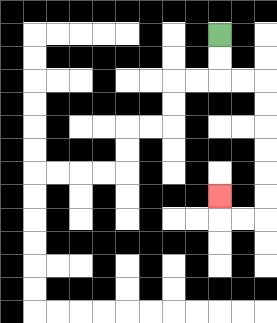{'start': '[9, 1]', 'end': '[9, 8]', 'path_directions': 'D,D,R,R,D,D,D,D,D,D,L,L,U', 'path_coordinates': '[[9, 1], [9, 2], [9, 3], [10, 3], [11, 3], [11, 4], [11, 5], [11, 6], [11, 7], [11, 8], [11, 9], [10, 9], [9, 9], [9, 8]]'}